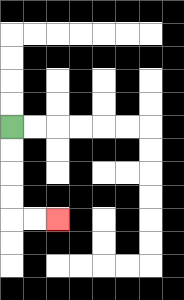{'start': '[0, 5]', 'end': '[2, 9]', 'path_directions': 'D,D,D,D,R,R', 'path_coordinates': '[[0, 5], [0, 6], [0, 7], [0, 8], [0, 9], [1, 9], [2, 9]]'}